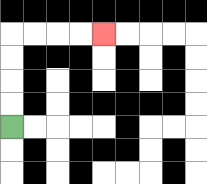{'start': '[0, 5]', 'end': '[4, 1]', 'path_directions': 'U,U,U,U,R,R,R,R', 'path_coordinates': '[[0, 5], [0, 4], [0, 3], [0, 2], [0, 1], [1, 1], [2, 1], [3, 1], [4, 1]]'}